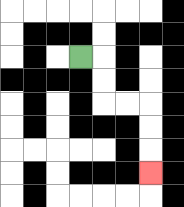{'start': '[3, 2]', 'end': '[6, 7]', 'path_directions': 'R,D,D,R,R,D,D,D', 'path_coordinates': '[[3, 2], [4, 2], [4, 3], [4, 4], [5, 4], [6, 4], [6, 5], [6, 6], [6, 7]]'}